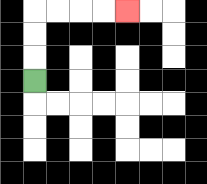{'start': '[1, 3]', 'end': '[5, 0]', 'path_directions': 'U,U,U,R,R,R,R', 'path_coordinates': '[[1, 3], [1, 2], [1, 1], [1, 0], [2, 0], [3, 0], [4, 0], [5, 0]]'}